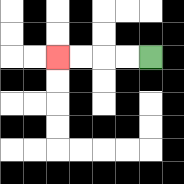{'start': '[6, 2]', 'end': '[2, 2]', 'path_directions': 'L,L,L,L', 'path_coordinates': '[[6, 2], [5, 2], [4, 2], [3, 2], [2, 2]]'}